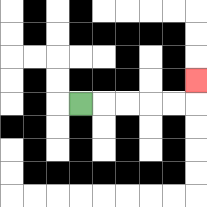{'start': '[3, 4]', 'end': '[8, 3]', 'path_directions': 'R,R,R,R,R,U', 'path_coordinates': '[[3, 4], [4, 4], [5, 4], [6, 4], [7, 4], [8, 4], [8, 3]]'}